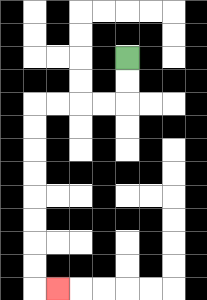{'start': '[5, 2]', 'end': '[2, 12]', 'path_directions': 'D,D,L,L,L,L,D,D,D,D,D,D,D,D,R', 'path_coordinates': '[[5, 2], [5, 3], [5, 4], [4, 4], [3, 4], [2, 4], [1, 4], [1, 5], [1, 6], [1, 7], [1, 8], [1, 9], [1, 10], [1, 11], [1, 12], [2, 12]]'}